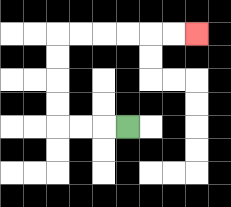{'start': '[5, 5]', 'end': '[8, 1]', 'path_directions': 'L,L,L,U,U,U,U,R,R,R,R,R,R', 'path_coordinates': '[[5, 5], [4, 5], [3, 5], [2, 5], [2, 4], [2, 3], [2, 2], [2, 1], [3, 1], [4, 1], [5, 1], [6, 1], [7, 1], [8, 1]]'}